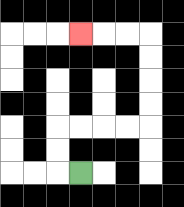{'start': '[3, 7]', 'end': '[3, 1]', 'path_directions': 'L,U,U,R,R,R,R,U,U,U,U,L,L,L', 'path_coordinates': '[[3, 7], [2, 7], [2, 6], [2, 5], [3, 5], [4, 5], [5, 5], [6, 5], [6, 4], [6, 3], [6, 2], [6, 1], [5, 1], [4, 1], [3, 1]]'}